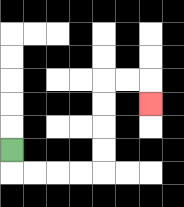{'start': '[0, 6]', 'end': '[6, 4]', 'path_directions': 'D,R,R,R,R,U,U,U,U,R,R,D', 'path_coordinates': '[[0, 6], [0, 7], [1, 7], [2, 7], [3, 7], [4, 7], [4, 6], [4, 5], [4, 4], [4, 3], [5, 3], [6, 3], [6, 4]]'}